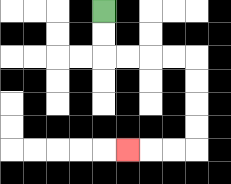{'start': '[4, 0]', 'end': '[5, 6]', 'path_directions': 'D,D,R,R,R,R,D,D,D,D,L,L,L', 'path_coordinates': '[[4, 0], [4, 1], [4, 2], [5, 2], [6, 2], [7, 2], [8, 2], [8, 3], [8, 4], [8, 5], [8, 6], [7, 6], [6, 6], [5, 6]]'}